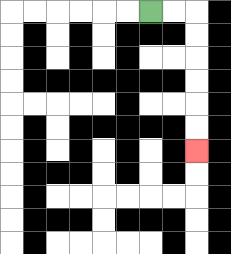{'start': '[6, 0]', 'end': '[8, 6]', 'path_directions': 'R,R,D,D,D,D,D,D', 'path_coordinates': '[[6, 0], [7, 0], [8, 0], [8, 1], [8, 2], [8, 3], [8, 4], [8, 5], [8, 6]]'}